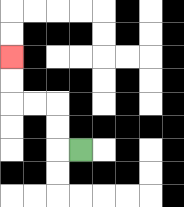{'start': '[3, 6]', 'end': '[0, 2]', 'path_directions': 'L,U,U,L,L,U,U', 'path_coordinates': '[[3, 6], [2, 6], [2, 5], [2, 4], [1, 4], [0, 4], [0, 3], [0, 2]]'}